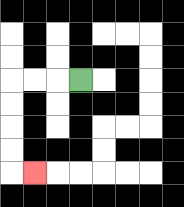{'start': '[3, 3]', 'end': '[1, 7]', 'path_directions': 'L,L,L,D,D,D,D,R', 'path_coordinates': '[[3, 3], [2, 3], [1, 3], [0, 3], [0, 4], [0, 5], [0, 6], [0, 7], [1, 7]]'}